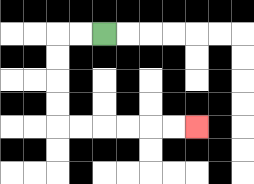{'start': '[4, 1]', 'end': '[8, 5]', 'path_directions': 'L,L,D,D,D,D,R,R,R,R,R,R', 'path_coordinates': '[[4, 1], [3, 1], [2, 1], [2, 2], [2, 3], [2, 4], [2, 5], [3, 5], [4, 5], [5, 5], [6, 5], [7, 5], [8, 5]]'}